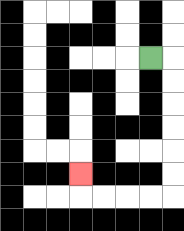{'start': '[6, 2]', 'end': '[3, 7]', 'path_directions': 'R,D,D,D,D,D,D,L,L,L,L,U', 'path_coordinates': '[[6, 2], [7, 2], [7, 3], [7, 4], [7, 5], [7, 6], [7, 7], [7, 8], [6, 8], [5, 8], [4, 8], [3, 8], [3, 7]]'}